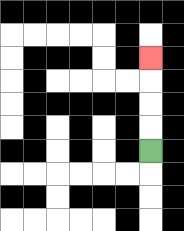{'start': '[6, 6]', 'end': '[6, 2]', 'path_directions': 'U,U,U,U', 'path_coordinates': '[[6, 6], [6, 5], [6, 4], [6, 3], [6, 2]]'}